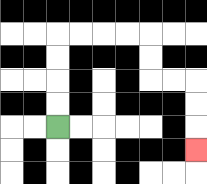{'start': '[2, 5]', 'end': '[8, 6]', 'path_directions': 'U,U,U,U,R,R,R,R,D,D,R,R,D,D,D', 'path_coordinates': '[[2, 5], [2, 4], [2, 3], [2, 2], [2, 1], [3, 1], [4, 1], [5, 1], [6, 1], [6, 2], [6, 3], [7, 3], [8, 3], [8, 4], [8, 5], [8, 6]]'}